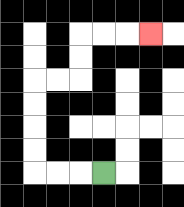{'start': '[4, 7]', 'end': '[6, 1]', 'path_directions': 'L,L,L,U,U,U,U,R,R,U,U,R,R,R', 'path_coordinates': '[[4, 7], [3, 7], [2, 7], [1, 7], [1, 6], [1, 5], [1, 4], [1, 3], [2, 3], [3, 3], [3, 2], [3, 1], [4, 1], [5, 1], [6, 1]]'}